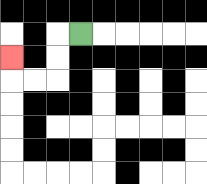{'start': '[3, 1]', 'end': '[0, 2]', 'path_directions': 'L,D,D,L,L,U', 'path_coordinates': '[[3, 1], [2, 1], [2, 2], [2, 3], [1, 3], [0, 3], [0, 2]]'}